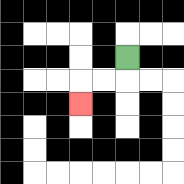{'start': '[5, 2]', 'end': '[3, 4]', 'path_directions': 'D,L,L,D', 'path_coordinates': '[[5, 2], [5, 3], [4, 3], [3, 3], [3, 4]]'}